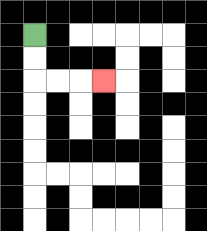{'start': '[1, 1]', 'end': '[4, 3]', 'path_directions': 'D,D,R,R,R', 'path_coordinates': '[[1, 1], [1, 2], [1, 3], [2, 3], [3, 3], [4, 3]]'}